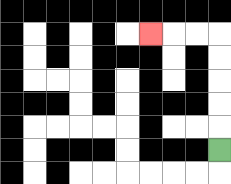{'start': '[9, 6]', 'end': '[6, 1]', 'path_directions': 'U,U,U,U,U,L,L,L', 'path_coordinates': '[[9, 6], [9, 5], [9, 4], [9, 3], [9, 2], [9, 1], [8, 1], [7, 1], [6, 1]]'}